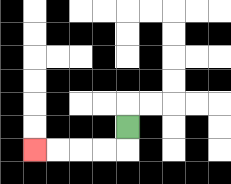{'start': '[5, 5]', 'end': '[1, 6]', 'path_directions': 'D,L,L,L,L', 'path_coordinates': '[[5, 5], [5, 6], [4, 6], [3, 6], [2, 6], [1, 6]]'}